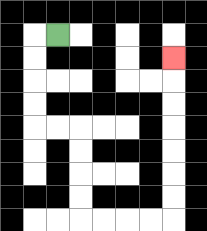{'start': '[2, 1]', 'end': '[7, 2]', 'path_directions': 'L,D,D,D,D,R,R,D,D,D,D,R,R,R,R,U,U,U,U,U,U,U', 'path_coordinates': '[[2, 1], [1, 1], [1, 2], [1, 3], [1, 4], [1, 5], [2, 5], [3, 5], [3, 6], [3, 7], [3, 8], [3, 9], [4, 9], [5, 9], [6, 9], [7, 9], [7, 8], [7, 7], [7, 6], [7, 5], [7, 4], [7, 3], [7, 2]]'}